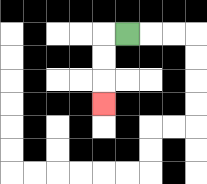{'start': '[5, 1]', 'end': '[4, 4]', 'path_directions': 'L,D,D,D', 'path_coordinates': '[[5, 1], [4, 1], [4, 2], [4, 3], [4, 4]]'}